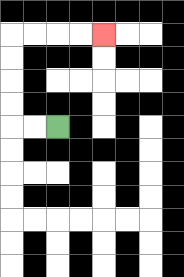{'start': '[2, 5]', 'end': '[4, 1]', 'path_directions': 'L,L,U,U,U,U,R,R,R,R', 'path_coordinates': '[[2, 5], [1, 5], [0, 5], [0, 4], [0, 3], [0, 2], [0, 1], [1, 1], [2, 1], [3, 1], [4, 1]]'}